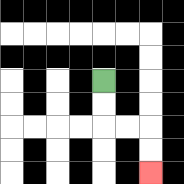{'start': '[4, 3]', 'end': '[6, 7]', 'path_directions': 'D,D,R,R,D,D', 'path_coordinates': '[[4, 3], [4, 4], [4, 5], [5, 5], [6, 5], [6, 6], [6, 7]]'}